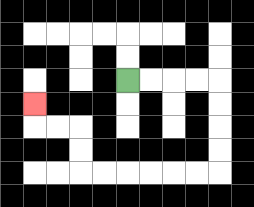{'start': '[5, 3]', 'end': '[1, 4]', 'path_directions': 'R,R,R,R,D,D,D,D,L,L,L,L,L,L,U,U,L,L,U', 'path_coordinates': '[[5, 3], [6, 3], [7, 3], [8, 3], [9, 3], [9, 4], [9, 5], [9, 6], [9, 7], [8, 7], [7, 7], [6, 7], [5, 7], [4, 7], [3, 7], [3, 6], [3, 5], [2, 5], [1, 5], [1, 4]]'}